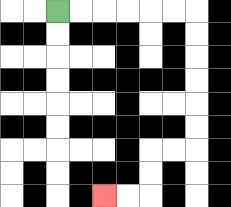{'start': '[2, 0]', 'end': '[4, 8]', 'path_directions': 'R,R,R,R,R,R,D,D,D,D,D,D,L,L,D,D,L,L', 'path_coordinates': '[[2, 0], [3, 0], [4, 0], [5, 0], [6, 0], [7, 0], [8, 0], [8, 1], [8, 2], [8, 3], [8, 4], [8, 5], [8, 6], [7, 6], [6, 6], [6, 7], [6, 8], [5, 8], [4, 8]]'}